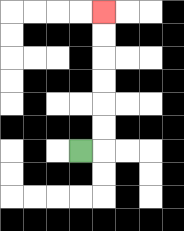{'start': '[3, 6]', 'end': '[4, 0]', 'path_directions': 'R,U,U,U,U,U,U', 'path_coordinates': '[[3, 6], [4, 6], [4, 5], [4, 4], [4, 3], [4, 2], [4, 1], [4, 0]]'}